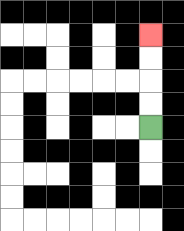{'start': '[6, 5]', 'end': '[6, 1]', 'path_directions': 'U,U,U,U', 'path_coordinates': '[[6, 5], [6, 4], [6, 3], [6, 2], [6, 1]]'}